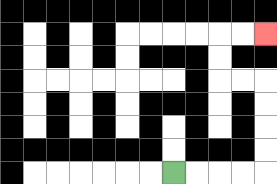{'start': '[7, 7]', 'end': '[11, 1]', 'path_directions': 'R,R,R,R,U,U,U,U,L,L,U,U,R,R', 'path_coordinates': '[[7, 7], [8, 7], [9, 7], [10, 7], [11, 7], [11, 6], [11, 5], [11, 4], [11, 3], [10, 3], [9, 3], [9, 2], [9, 1], [10, 1], [11, 1]]'}